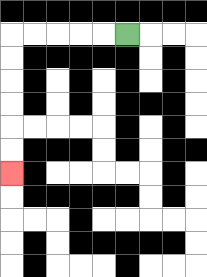{'start': '[5, 1]', 'end': '[0, 7]', 'path_directions': 'L,L,L,L,L,D,D,D,D,D,D', 'path_coordinates': '[[5, 1], [4, 1], [3, 1], [2, 1], [1, 1], [0, 1], [0, 2], [0, 3], [0, 4], [0, 5], [0, 6], [0, 7]]'}